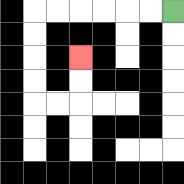{'start': '[7, 0]', 'end': '[3, 2]', 'path_directions': 'L,L,L,L,L,L,D,D,D,D,R,R,U,U', 'path_coordinates': '[[7, 0], [6, 0], [5, 0], [4, 0], [3, 0], [2, 0], [1, 0], [1, 1], [1, 2], [1, 3], [1, 4], [2, 4], [3, 4], [3, 3], [3, 2]]'}